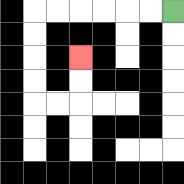{'start': '[7, 0]', 'end': '[3, 2]', 'path_directions': 'L,L,L,L,L,L,D,D,D,D,R,R,U,U', 'path_coordinates': '[[7, 0], [6, 0], [5, 0], [4, 0], [3, 0], [2, 0], [1, 0], [1, 1], [1, 2], [1, 3], [1, 4], [2, 4], [3, 4], [3, 3], [3, 2]]'}